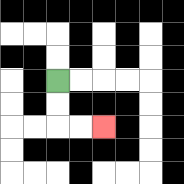{'start': '[2, 3]', 'end': '[4, 5]', 'path_directions': 'D,D,R,R', 'path_coordinates': '[[2, 3], [2, 4], [2, 5], [3, 5], [4, 5]]'}